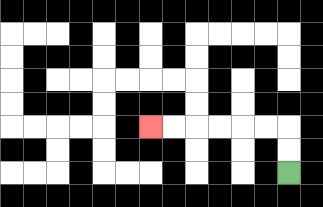{'start': '[12, 7]', 'end': '[6, 5]', 'path_directions': 'U,U,L,L,L,L,L,L', 'path_coordinates': '[[12, 7], [12, 6], [12, 5], [11, 5], [10, 5], [9, 5], [8, 5], [7, 5], [6, 5]]'}